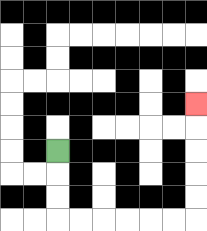{'start': '[2, 6]', 'end': '[8, 4]', 'path_directions': 'D,D,D,R,R,R,R,R,R,U,U,U,U,U', 'path_coordinates': '[[2, 6], [2, 7], [2, 8], [2, 9], [3, 9], [4, 9], [5, 9], [6, 9], [7, 9], [8, 9], [8, 8], [8, 7], [8, 6], [8, 5], [8, 4]]'}